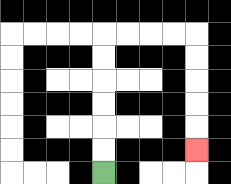{'start': '[4, 7]', 'end': '[8, 6]', 'path_directions': 'U,U,U,U,U,U,R,R,R,R,D,D,D,D,D', 'path_coordinates': '[[4, 7], [4, 6], [4, 5], [4, 4], [4, 3], [4, 2], [4, 1], [5, 1], [6, 1], [7, 1], [8, 1], [8, 2], [8, 3], [8, 4], [8, 5], [8, 6]]'}